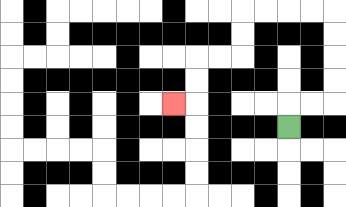{'start': '[12, 5]', 'end': '[7, 4]', 'path_directions': 'U,R,R,U,U,U,U,L,L,L,L,D,D,L,L,D,D,L', 'path_coordinates': '[[12, 5], [12, 4], [13, 4], [14, 4], [14, 3], [14, 2], [14, 1], [14, 0], [13, 0], [12, 0], [11, 0], [10, 0], [10, 1], [10, 2], [9, 2], [8, 2], [8, 3], [8, 4], [7, 4]]'}